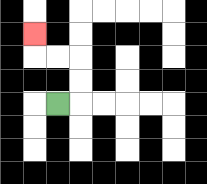{'start': '[2, 4]', 'end': '[1, 1]', 'path_directions': 'R,U,U,L,L,U', 'path_coordinates': '[[2, 4], [3, 4], [3, 3], [3, 2], [2, 2], [1, 2], [1, 1]]'}